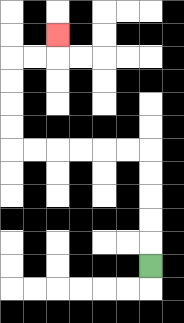{'start': '[6, 11]', 'end': '[2, 1]', 'path_directions': 'U,U,U,U,U,L,L,L,L,L,L,U,U,U,U,R,R,U', 'path_coordinates': '[[6, 11], [6, 10], [6, 9], [6, 8], [6, 7], [6, 6], [5, 6], [4, 6], [3, 6], [2, 6], [1, 6], [0, 6], [0, 5], [0, 4], [0, 3], [0, 2], [1, 2], [2, 2], [2, 1]]'}